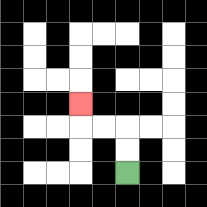{'start': '[5, 7]', 'end': '[3, 4]', 'path_directions': 'U,U,L,L,U', 'path_coordinates': '[[5, 7], [5, 6], [5, 5], [4, 5], [3, 5], [3, 4]]'}